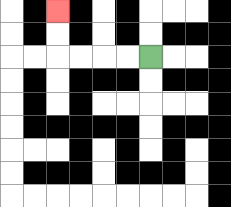{'start': '[6, 2]', 'end': '[2, 0]', 'path_directions': 'L,L,L,L,U,U', 'path_coordinates': '[[6, 2], [5, 2], [4, 2], [3, 2], [2, 2], [2, 1], [2, 0]]'}